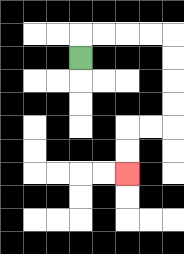{'start': '[3, 2]', 'end': '[5, 7]', 'path_directions': 'U,R,R,R,R,D,D,D,D,L,L,D,D', 'path_coordinates': '[[3, 2], [3, 1], [4, 1], [5, 1], [6, 1], [7, 1], [7, 2], [7, 3], [7, 4], [7, 5], [6, 5], [5, 5], [5, 6], [5, 7]]'}